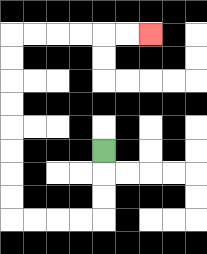{'start': '[4, 6]', 'end': '[6, 1]', 'path_directions': 'D,D,D,L,L,L,L,U,U,U,U,U,U,U,U,R,R,R,R,R,R', 'path_coordinates': '[[4, 6], [4, 7], [4, 8], [4, 9], [3, 9], [2, 9], [1, 9], [0, 9], [0, 8], [0, 7], [0, 6], [0, 5], [0, 4], [0, 3], [0, 2], [0, 1], [1, 1], [2, 1], [3, 1], [4, 1], [5, 1], [6, 1]]'}